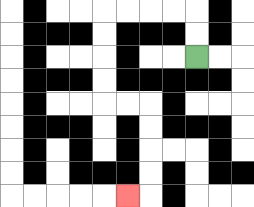{'start': '[8, 2]', 'end': '[5, 8]', 'path_directions': 'U,U,L,L,L,L,D,D,D,D,R,R,D,D,D,D,L', 'path_coordinates': '[[8, 2], [8, 1], [8, 0], [7, 0], [6, 0], [5, 0], [4, 0], [4, 1], [4, 2], [4, 3], [4, 4], [5, 4], [6, 4], [6, 5], [6, 6], [6, 7], [6, 8], [5, 8]]'}